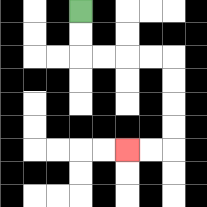{'start': '[3, 0]', 'end': '[5, 6]', 'path_directions': 'D,D,R,R,R,R,D,D,D,D,L,L', 'path_coordinates': '[[3, 0], [3, 1], [3, 2], [4, 2], [5, 2], [6, 2], [7, 2], [7, 3], [7, 4], [7, 5], [7, 6], [6, 6], [5, 6]]'}